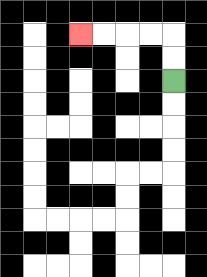{'start': '[7, 3]', 'end': '[3, 1]', 'path_directions': 'U,U,L,L,L,L', 'path_coordinates': '[[7, 3], [7, 2], [7, 1], [6, 1], [5, 1], [4, 1], [3, 1]]'}